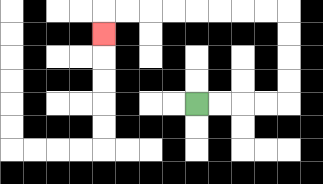{'start': '[8, 4]', 'end': '[4, 1]', 'path_directions': 'R,R,R,R,U,U,U,U,L,L,L,L,L,L,L,L,D', 'path_coordinates': '[[8, 4], [9, 4], [10, 4], [11, 4], [12, 4], [12, 3], [12, 2], [12, 1], [12, 0], [11, 0], [10, 0], [9, 0], [8, 0], [7, 0], [6, 0], [5, 0], [4, 0], [4, 1]]'}